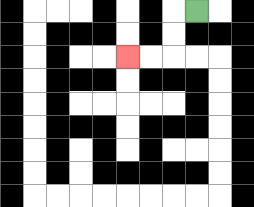{'start': '[8, 0]', 'end': '[5, 2]', 'path_directions': 'L,D,D,L,L', 'path_coordinates': '[[8, 0], [7, 0], [7, 1], [7, 2], [6, 2], [5, 2]]'}